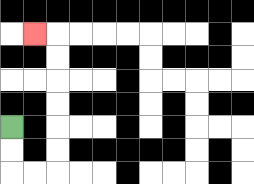{'start': '[0, 5]', 'end': '[1, 1]', 'path_directions': 'D,D,R,R,U,U,U,U,U,U,L', 'path_coordinates': '[[0, 5], [0, 6], [0, 7], [1, 7], [2, 7], [2, 6], [2, 5], [2, 4], [2, 3], [2, 2], [2, 1], [1, 1]]'}